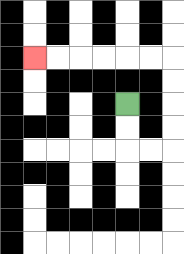{'start': '[5, 4]', 'end': '[1, 2]', 'path_directions': 'D,D,R,R,U,U,U,U,L,L,L,L,L,L', 'path_coordinates': '[[5, 4], [5, 5], [5, 6], [6, 6], [7, 6], [7, 5], [7, 4], [7, 3], [7, 2], [6, 2], [5, 2], [4, 2], [3, 2], [2, 2], [1, 2]]'}